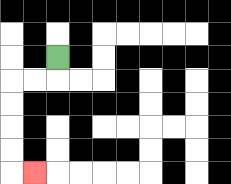{'start': '[2, 2]', 'end': '[1, 7]', 'path_directions': 'D,L,L,D,D,D,D,R', 'path_coordinates': '[[2, 2], [2, 3], [1, 3], [0, 3], [0, 4], [0, 5], [0, 6], [0, 7], [1, 7]]'}